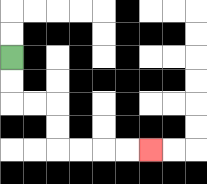{'start': '[0, 2]', 'end': '[6, 6]', 'path_directions': 'D,D,R,R,D,D,R,R,R,R', 'path_coordinates': '[[0, 2], [0, 3], [0, 4], [1, 4], [2, 4], [2, 5], [2, 6], [3, 6], [4, 6], [5, 6], [6, 6]]'}